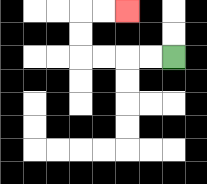{'start': '[7, 2]', 'end': '[5, 0]', 'path_directions': 'L,L,L,L,U,U,R,R', 'path_coordinates': '[[7, 2], [6, 2], [5, 2], [4, 2], [3, 2], [3, 1], [3, 0], [4, 0], [5, 0]]'}